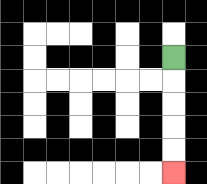{'start': '[7, 2]', 'end': '[7, 7]', 'path_directions': 'D,D,D,D,D', 'path_coordinates': '[[7, 2], [7, 3], [7, 4], [7, 5], [7, 6], [7, 7]]'}